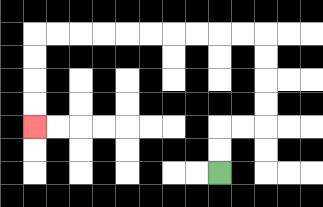{'start': '[9, 7]', 'end': '[1, 5]', 'path_directions': 'U,U,R,R,U,U,U,U,L,L,L,L,L,L,L,L,L,L,D,D,D,D', 'path_coordinates': '[[9, 7], [9, 6], [9, 5], [10, 5], [11, 5], [11, 4], [11, 3], [11, 2], [11, 1], [10, 1], [9, 1], [8, 1], [7, 1], [6, 1], [5, 1], [4, 1], [3, 1], [2, 1], [1, 1], [1, 2], [1, 3], [1, 4], [1, 5]]'}